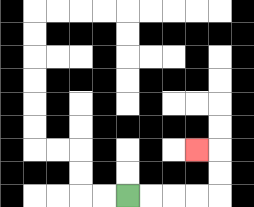{'start': '[5, 8]', 'end': '[8, 6]', 'path_directions': 'R,R,R,R,U,U,L', 'path_coordinates': '[[5, 8], [6, 8], [7, 8], [8, 8], [9, 8], [9, 7], [9, 6], [8, 6]]'}